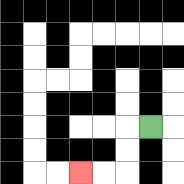{'start': '[6, 5]', 'end': '[3, 7]', 'path_directions': 'L,D,D,L,L', 'path_coordinates': '[[6, 5], [5, 5], [5, 6], [5, 7], [4, 7], [3, 7]]'}